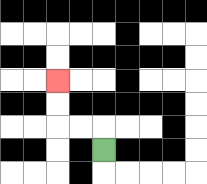{'start': '[4, 6]', 'end': '[2, 3]', 'path_directions': 'U,L,L,U,U', 'path_coordinates': '[[4, 6], [4, 5], [3, 5], [2, 5], [2, 4], [2, 3]]'}